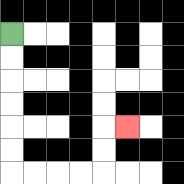{'start': '[0, 1]', 'end': '[5, 5]', 'path_directions': 'D,D,D,D,D,D,R,R,R,R,U,U,R', 'path_coordinates': '[[0, 1], [0, 2], [0, 3], [0, 4], [0, 5], [0, 6], [0, 7], [1, 7], [2, 7], [3, 7], [4, 7], [4, 6], [4, 5], [5, 5]]'}